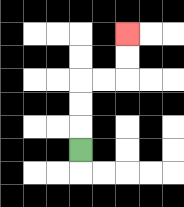{'start': '[3, 6]', 'end': '[5, 1]', 'path_directions': 'U,U,U,R,R,U,U', 'path_coordinates': '[[3, 6], [3, 5], [3, 4], [3, 3], [4, 3], [5, 3], [5, 2], [5, 1]]'}